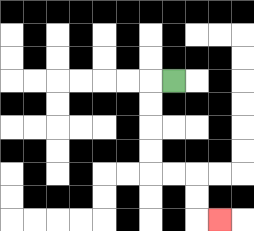{'start': '[7, 3]', 'end': '[9, 9]', 'path_directions': 'L,D,D,D,D,R,R,D,D,R', 'path_coordinates': '[[7, 3], [6, 3], [6, 4], [6, 5], [6, 6], [6, 7], [7, 7], [8, 7], [8, 8], [8, 9], [9, 9]]'}